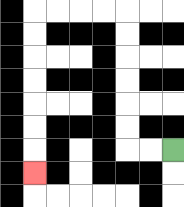{'start': '[7, 6]', 'end': '[1, 7]', 'path_directions': 'L,L,U,U,U,U,U,U,L,L,L,L,D,D,D,D,D,D,D', 'path_coordinates': '[[7, 6], [6, 6], [5, 6], [5, 5], [5, 4], [5, 3], [5, 2], [5, 1], [5, 0], [4, 0], [3, 0], [2, 0], [1, 0], [1, 1], [1, 2], [1, 3], [1, 4], [1, 5], [1, 6], [1, 7]]'}